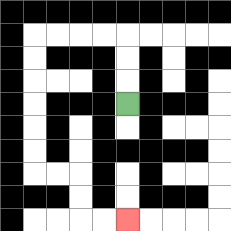{'start': '[5, 4]', 'end': '[5, 9]', 'path_directions': 'U,U,U,L,L,L,L,D,D,D,D,D,D,R,R,D,D,R,R', 'path_coordinates': '[[5, 4], [5, 3], [5, 2], [5, 1], [4, 1], [3, 1], [2, 1], [1, 1], [1, 2], [1, 3], [1, 4], [1, 5], [1, 6], [1, 7], [2, 7], [3, 7], [3, 8], [3, 9], [4, 9], [5, 9]]'}